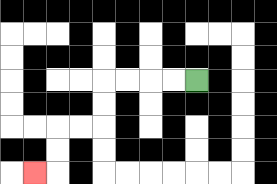{'start': '[8, 3]', 'end': '[1, 7]', 'path_directions': 'L,L,L,L,D,D,L,L,D,D,L', 'path_coordinates': '[[8, 3], [7, 3], [6, 3], [5, 3], [4, 3], [4, 4], [4, 5], [3, 5], [2, 5], [2, 6], [2, 7], [1, 7]]'}